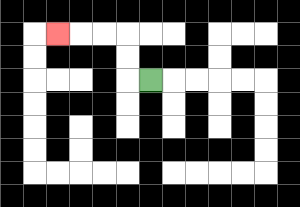{'start': '[6, 3]', 'end': '[2, 1]', 'path_directions': 'L,U,U,L,L,L', 'path_coordinates': '[[6, 3], [5, 3], [5, 2], [5, 1], [4, 1], [3, 1], [2, 1]]'}